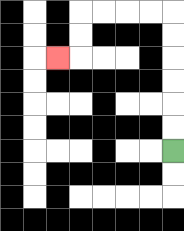{'start': '[7, 6]', 'end': '[2, 2]', 'path_directions': 'U,U,U,U,U,U,L,L,L,L,D,D,L', 'path_coordinates': '[[7, 6], [7, 5], [7, 4], [7, 3], [7, 2], [7, 1], [7, 0], [6, 0], [5, 0], [4, 0], [3, 0], [3, 1], [3, 2], [2, 2]]'}